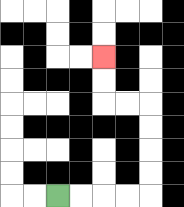{'start': '[2, 8]', 'end': '[4, 2]', 'path_directions': 'R,R,R,R,U,U,U,U,L,L,U,U', 'path_coordinates': '[[2, 8], [3, 8], [4, 8], [5, 8], [6, 8], [6, 7], [6, 6], [6, 5], [6, 4], [5, 4], [4, 4], [4, 3], [4, 2]]'}